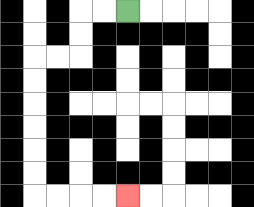{'start': '[5, 0]', 'end': '[5, 8]', 'path_directions': 'L,L,D,D,L,L,D,D,D,D,D,D,R,R,R,R', 'path_coordinates': '[[5, 0], [4, 0], [3, 0], [3, 1], [3, 2], [2, 2], [1, 2], [1, 3], [1, 4], [1, 5], [1, 6], [1, 7], [1, 8], [2, 8], [3, 8], [4, 8], [5, 8]]'}